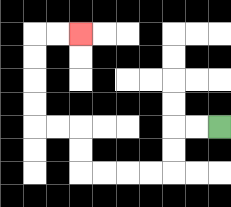{'start': '[9, 5]', 'end': '[3, 1]', 'path_directions': 'L,L,D,D,L,L,L,L,U,U,L,L,U,U,U,U,R,R', 'path_coordinates': '[[9, 5], [8, 5], [7, 5], [7, 6], [7, 7], [6, 7], [5, 7], [4, 7], [3, 7], [3, 6], [3, 5], [2, 5], [1, 5], [1, 4], [1, 3], [1, 2], [1, 1], [2, 1], [3, 1]]'}